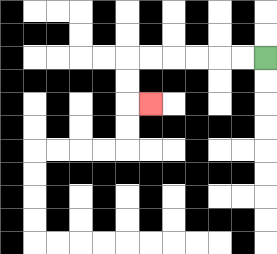{'start': '[11, 2]', 'end': '[6, 4]', 'path_directions': 'L,L,L,L,L,L,D,D,R', 'path_coordinates': '[[11, 2], [10, 2], [9, 2], [8, 2], [7, 2], [6, 2], [5, 2], [5, 3], [5, 4], [6, 4]]'}